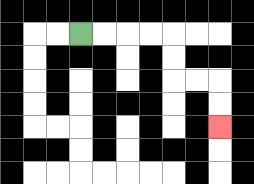{'start': '[3, 1]', 'end': '[9, 5]', 'path_directions': 'R,R,R,R,D,D,R,R,D,D', 'path_coordinates': '[[3, 1], [4, 1], [5, 1], [6, 1], [7, 1], [7, 2], [7, 3], [8, 3], [9, 3], [9, 4], [9, 5]]'}